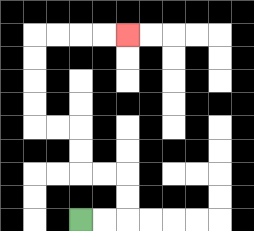{'start': '[3, 9]', 'end': '[5, 1]', 'path_directions': 'R,R,U,U,L,L,U,U,L,L,U,U,U,U,R,R,R,R', 'path_coordinates': '[[3, 9], [4, 9], [5, 9], [5, 8], [5, 7], [4, 7], [3, 7], [3, 6], [3, 5], [2, 5], [1, 5], [1, 4], [1, 3], [1, 2], [1, 1], [2, 1], [3, 1], [4, 1], [5, 1]]'}